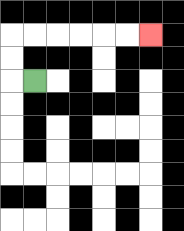{'start': '[1, 3]', 'end': '[6, 1]', 'path_directions': 'L,U,U,R,R,R,R,R,R', 'path_coordinates': '[[1, 3], [0, 3], [0, 2], [0, 1], [1, 1], [2, 1], [3, 1], [4, 1], [5, 1], [6, 1]]'}